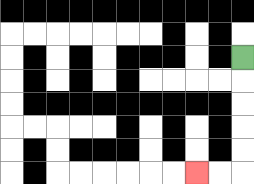{'start': '[10, 2]', 'end': '[8, 7]', 'path_directions': 'D,D,D,D,D,L,L', 'path_coordinates': '[[10, 2], [10, 3], [10, 4], [10, 5], [10, 6], [10, 7], [9, 7], [8, 7]]'}